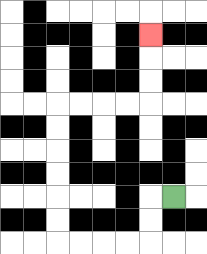{'start': '[7, 8]', 'end': '[6, 1]', 'path_directions': 'L,D,D,L,L,L,L,U,U,U,U,U,U,R,R,R,R,U,U,U', 'path_coordinates': '[[7, 8], [6, 8], [6, 9], [6, 10], [5, 10], [4, 10], [3, 10], [2, 10], [2, 9], [2, 8], [2, 7], [2, 6], [2, 5], [2, 4], [3, 4], [4, 4], [5, 4], [6, 4], [6, 3], [6, 2], [6, 1]]'}